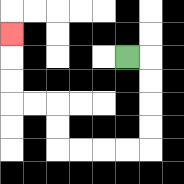{'start': '[5, 2]', 'end': '[0, 1]', 'path_directions': 'R,D,D,D,D,L,L,L,L,U,U,L,L,U,U,U', 'path_coordinates': '[[5, 2], [6, 2], [6, 3], [6, 4], [6, 5], [6, 6], [5, 6], [4, 6], [3, 6], [2, 6], [2, 5], [2, 4], [1, 4], [0, 4], [0, 3], [0, 2], [0, 1]]'}